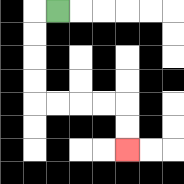{'start': '[2, 0]', 'end': '[5, 6]', 'path_directions': 'L,D,D,D,D,R,R,R,R,D,D', 'path_coordinates': '[[2, 0], [1, 0], [1, 1], [1, 2], [1, 3], [1, 4], [2, 4], [3, 4], [4, 4], [5, 4], [5, 5], [5, 6]]'}